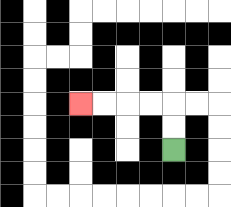{'start': '[7, 6]', 'end': '[3, 4]', 'path_directions': 'U,U,L,L,L,L', 'path_coordinates': '[[7, 6], [7, 5], [7, 4], [6, 4], [5, 4], [4, 4], [3, 4]]'}